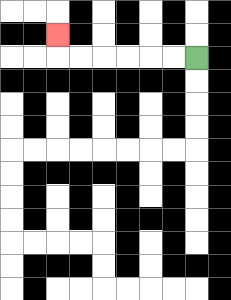{'start': '[8, 2]', 'end': '[2, 1]', 'path_directions': 'L,L,L,L,L,L,U', 'path_coordinates': '[[8, 2], [7, 2], [6, 2], [5, 2], [4, 2], [3, 2], [2, 2], [2, 1]]'}